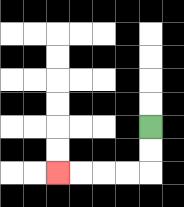{'start': '[6, 5]', 'end': '[2, 7]', 'path_directions': 'D,D,L,L,L,L', 'path_coordinates': '[[6, 5], [6, 6], [6, 7], [5, 7], [4, 7], [3, 7], [2, 7]]'}